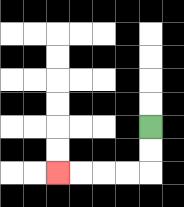{'start': '[6, 5]', 'end': '[2, 7]', 'path_directions': 'D,D,L,L,L,L', 'path_coordinates': '[[6, 5], [6, 6], [6, 7], [5, 7], [4, 7], [3, 7], [2, 7]]'}